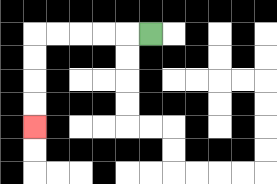{'start': '[6, 1]', 'end': '[1, 5]', 'path_directions': 'L,L,L,L,L,D,D,D,D', 'path_coordinates': '[[6, 1], [5, 1], [4, 1], [3, 1], [2, 1], [1, 1], [1, 2], [1, 3], [1, 4], [1, 5]]'}